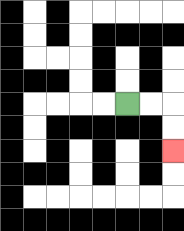{'start': '[5, 4]', 'end': '[7, 6]', 'path_directions': 'R,R,D,D', 'path_coordinates': '[[5, 4], [6, 4], [7, 4], [7, 5], [7, 6]]'}